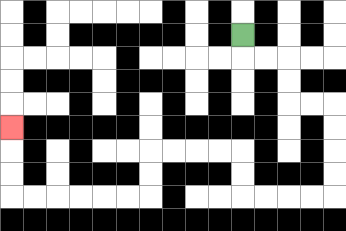{'start': '[10, 1]', 'end': '[0, 5]', 'path_directions': 'D,R,R,D,D,R,R,D,D,D,D,L,L,L,L,U,U,L,L,L,L,D,D,L,L,L,L,L,L,U,U,U', 'path_coordinates': '[[10, 1], [10, 2], [11, 2], [12, 2], [12, 3], [12, 4], [13, 4], [14, 4], [14, 5], [14, 6], [14, 7], [14, 8], [13, 8], [12, 8], [11, 8], [10, 8], [10, 7], [10, 6], [9, 6], [8, 6], [7, 6], [6, 6], [6, 7], [6, 8], [5, 8], [4, 8], [3, 8], [2, 8], [1, 8], [0, 8], [0, 7], [0, 6], [0, 5]]'}